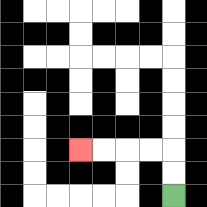{'start': '[7, 8]', 'end': '[3, 6]', 'path_directions': 'U,U,L,L,L,L', 'path_coordinates': '[[7, 8], [7, 7], [7, 6], [6, 6], [5, 6], [4, 6], [3, 6]]'}